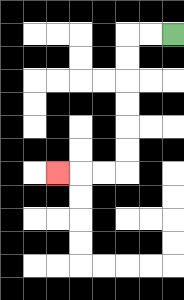{'start': '[7, 1]', 'end': '[2, 7]', 'path_directions': 'L,L,D,D,D,D,D,D,L,L,L', 'path_coordinates': '[[7, 1], [6, 1], [5, 1], [5, 2], [5, 3], [5, 4], [5, 5], [5, 6], [5, 7], [4, 7], [3, 7], [2, 7]]'}